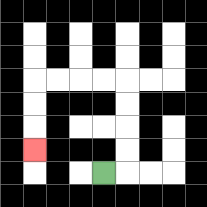{'start': '[4, 7]', 'end': '[1, 6]', 'path_directions': 'R,U,U,U,U,L,L,L,L,D,D,D', 'path_coordinates': '[[4, 7], [5, 7], [5, 6], [5, 5], [5, 4], [5, 3], [4, 3], [3, 3], [2, 3], [1, 3], [1, 4], [1, 5], [1, 6]]'}